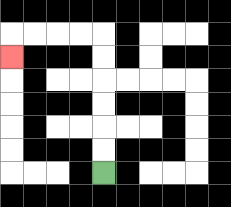{'start': '[4, 7]', 'end': '[0, 2]', 'path_directions': 'U,U,U,U,U,U,L,L,L,L,D', 'path_coordinates': '[[4, 7], [4, 6], [4, 5], [4, 4], [4, 3], [4, 2], [4, 1], [3, 1], [2, 1], [1, 1], [0, 1], [0, 2]]'}